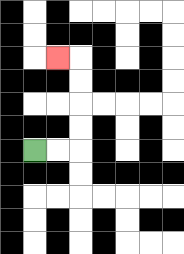{'start': '[1, 6]', 'end': '[2, 2]', 'path_directions': 'R,R,U,U,U,U,L', 'path_coordinates': '[[1, 6], [2, 6], [3, 6], [3, 5], [3, 4], [3, 3], [3, 2], [2, 2]]'}